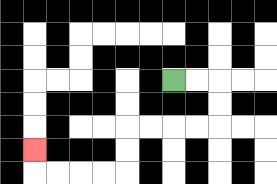{'start': '[7, 3]', 'end': '[1, 6]', 'path_directions': 'R,R,D,D,L,L,L,L,D,D,L,L,L,L,U', 'path_coordinates': '[[7, 3], [8, 3], [9, 3], [9, 4], [9, 5], [8, 5], [7, 5], [6, 5], [5, 5], [5, 6], [5, 7], [4, 7], [3, 7], [2, 7], [1, 7], [1, 6]]'}